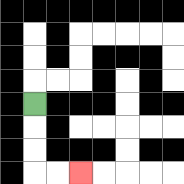{'start': '[1, 4]', 'end': '[3, 7]', 'path_directions': 'D,D,D,R,R', 'path_coordinates': '[[1, 4], [1, 5], [1, 6], [1, 7], [2, 7], [3, 7]]'}